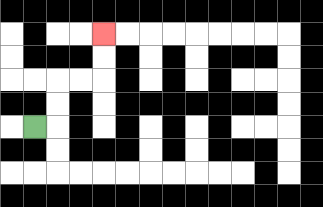{'start': '[1, 5]', 'end': '[4, 1]', 'path_directions': 'R,U,U,R,R,U,U', 'path_coordinates': '[[1, 5], [2, 5], [2, 4], [2, 3], [3, 3], [4, 3], [4, 2], [4, 1]]'}